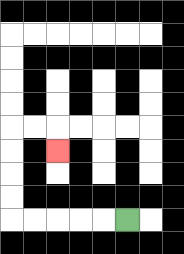{'start': '[5, 9]', 'end': '[2, 6]', 'path_directions': 'L,L,L,L,L,U,U,U,U,R,R,D', 'path_coordinates': '[[5, 9], [4, 9], [3, 9], [2, 9], [1, 9], [0, 9], [0, 8], [0, 7], [0, 6], [0, 5], [1, 5], [2, 5], [2, 6]]'}